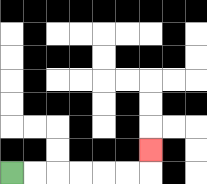{'start': '[0, 7]', 'end': '[6, 6]', 'path_directions': 'R,R,R,R,R,R,U', 'path_coordinates': '[[0, 7], [1, 7], [2, 7], [3, 7], [4, 7], [5, 7], [6, 7], [6, 6]]'}